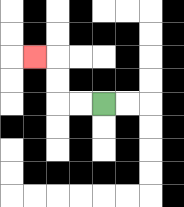{'start': '[4, 4]', 'end': '[1, 2]', 'path_directions': 'L,L,U,U,L', 'path_coordinates': '[[4, 4], [3, 4], [2, 4], [2, 3], [2, 2], [1, 2]]'}